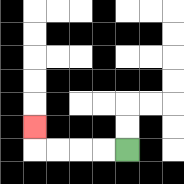{'start': '[5, 6]', 'end': '[1, 5]', 'path_directions': 'L,L,L,L,U', 'path_coordinates': '[[5, 6], [4, 6], [3, 6], [2, 6], [1, 6], [1, 5]]'}